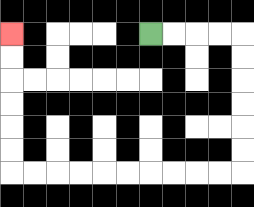{'start': '[6, 1]', 'end': '[0, 1]', 'path_directions': 'R,R,R,R,D,D,D,D,D,D,L,L,L,L,L,L,L,L,L,L,U,U,U,U,U,U', 'path_coordinates': '[[6, 1], [7, 1], [8, 1], [9, 1], [10, 1], [10, 2], [10, 3], [10, 4], [10, 5], [10, 6], [10, 7], [9, 7], [8, 7], [7, 7], [6, 7], [5, 7], [4, 7], [3, 7], [2, 7], [1, 7], [0, 7], [0, 6], [0, 5], [0, 4], [0, 3], [0, 2], [0, 1]]'}